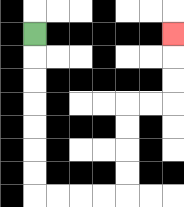{'start': '[1, 1]', 'end': '[7, 1]', 'path_directions': 'D,D,D,D,D,D,D,R,R,R,R,U,U,U,U,R,R,U,U,U', 'path_coordinates': '[[1, 1], [1, 2], [1, 3], [1, 4], [1, 5], [1, 6], [1, 7], [1, 8], [2, 8], [3, 8], [4, 8], [5, 8], [5, 7], [5, 6], [5, 5], [5, 4], [6, 4], [7, 4], [7, 3], [7, 2], [7, 1]]'}